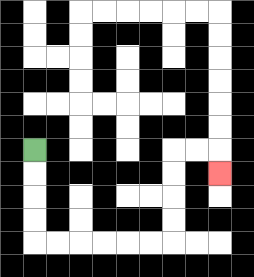{'start': '[1, 6]', 'end': '[9, 7]', 'path_directions': 'D,D,D,D,R,R,R,R,R,R,U,U,U,U,R,R,D', 'path_coordinates': '[[1, 6], [1, 7], [1, 8], [1, 9], [1, 10], [2, 10], [3, 10], [4, 10], [5, 10], [6, 10], [7, 10], [7, 9], [7, 8], [7, 7], [7, 6], [8, 6], [9, 6], [9, 7]]'}